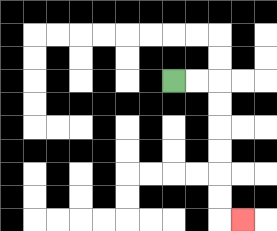{'start': '[7, 3]', 'end': '[10, 9]', 'path_directions': 'R,R,D,D,D,D,D,D,R', 'path_coordinates': '[[7, 3], [8, 3], [9, 3], [9, 4], [9, 5], [9, 6], [9, 7], [9, 8], [9, 9], [10, 9]]'}